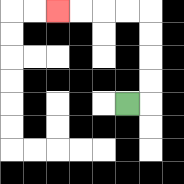{'start': '[5, 4]', 'end': '[2, 0]', 'path_directions': 'R,U,U,U,U,L,L,L,L', 'path_coordinates': '[[5, 4], [6, 4], [6, 3], [6, 2], [6, 1], [6, 0], [5, 0], [4, 0], [3, 0], [2, 0]]'}